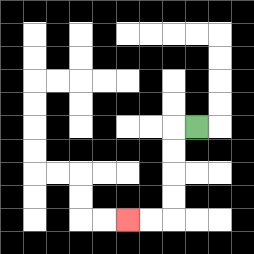{'start': '[8, 5]', 'end': '[5, 9]', 'path_directions': 'L,D,D,D,D,L,L', 'path_coordinates': '[[8, 5], [7, 5], [7, 6], [7, 7], [7, 8], [7, 9], [6, 9], [5, 9]]'}